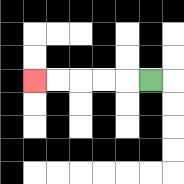{'start': '[6, 3]', 'end': '[1, 3]', 'path_directions': 'L,L,L,L,L', 'path_coordinates': '[[6, 3], [5, 3], [4, 3], [3, 3], [2, 3], [1, 3]]'}